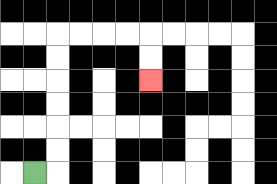{'start': '[1, 7]', 'end': '[6, 3]', 'path_directions': 'R,U,U,U,U,U,U,R,R,R,R,D,D', 'path_coordinates': '[[1, 7], [2, 7], [2, 6], [2, 5], [2, 4], [2, 3], [2, 2], [2, 1], [3, 1], [4, 1], [5, 1], [6, 1], [6, 2], [6, 3]]'}